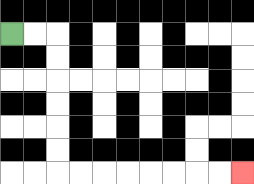{'start': '[0, 1]', 'end': '[10, 7]', 'path_directions': 'R,R,D,D,D,D,D,D,R,R,R,R,R,R,R,R', 'path_coordinates': '[[0, 1], [1, 1], [2, 1], [2, 2], [2, 3], [2, 4], [2, 5], [2, 6], [2, 7], [3, 7], [4, 7], [5, 7], [6, 7], [7, 7], [8, 7], [9, 7], [10, 7]]'}